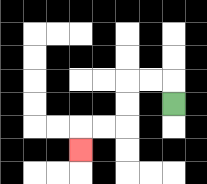{'start': '[7, 4]', 'end': '[3, 6]', 'path_directions': 'U,L,L,D,D,L,L,D', 'path_coordinates': '[[7, 4], [7, 3], [6, 3], [5, 3], [5, 4], [5, 5], [4, 5], [3, 5], [3, 6]]'}